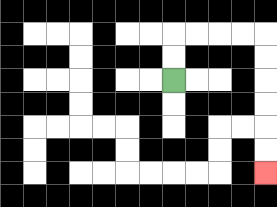{'start': '[7, 3]', 'end': '[11, 7]', 'path_directions': 'U,U,R,R,R,R,D,D,D,D,D,D', 'path_coordinates': '[[7, 3], [7, 2], [7, 1], [8, 1], [9, 1], [10, 1], [11, 1], [11, 2], [11, 3], [11, 4], [11, 5], [11, 6], [11, 7]]'}